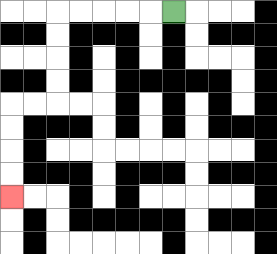{'start': '[7, 0]', 'end': '[0, 8]', 'path_directions': 'L,L,L,L,L,D,D,D,D,L,L,D,D,D,D', 'path_coordinates': '[[7, 0], [6, 0], [5, 0], [4, 0], [3, 0], [2, 0], [2, 1], [2, 2], [2, 3], [2, 4], [1, 4], [0, 4], [0, 5], [0, 6], [0, 7], [0, 8]]'}